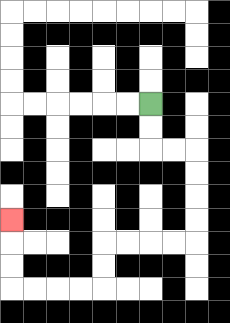{'start': '[6, 4]', 'end': '[0, 9]', 'path_directions': 'D,D,R,R,D,D,D,D,L,L,L,L,D,D,L,L,L,L,U,U,U', 'path_coordinates': '[[6, 4], [6, 5], [6, 6], [7, 6], [8, 6], [8, 7], [8, 8], [8, 9], [8, 10], [7, 10], [6, 10], [5, 10], [4, 10], [4, 11], [4, 12], [3, 12], [2, 12], [1, 12], [0, 12], [0, 11], [0, 10], [0, 9]]'}